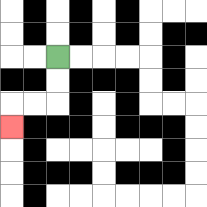{'start': '[2, 2]', 'end': '[0, 5]', 'path_directions': 'D,D,L,L,D', 'path_coordinates': '[[2, 2], [2, 3], [2, 4], [1, 4], [0, 4], [0, 5]]'}